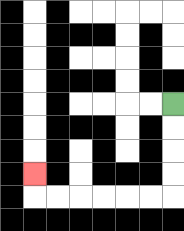{'start': '[7, 4]', 'end': '[1, 7]', 'path_directions': 'D,D,D,D,L,L,L,L,L,L,U', 'path_coordinates': '[[7, 4], [7, 5], [7, 6], [7, 7], [7, 8], [6, 8], [5, 8], [4, 8], [3, 8], [2, 8], [1, 8], [1, 7]]'}